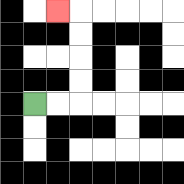{'start': '[1, 4]', 'end': '[2, 0]', 'path_directions': 'R,R,U,U,U,U,L', 'path_coordinates': '[[1, 4], [2, 4], [3, 4], [3, 3], [3, 2], [3, 1], [3, 0], [2, 0]]'}